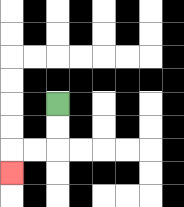{'start': '[2, 4]', 'end': '[0, 7]', 'path_directions': 'D,D,L,L,D', 'path_coordinates': '[[2, 4], [2, 5], [2, 6], [1, 6], [0, 6], [0, 7]]'}